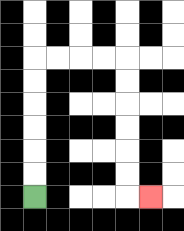{'start': '[1, 8]', 'end': '[6, 8]', 'path_directions': 'U,U,U,U,U,U,R,R,R,R,D,D,D,D,D,D,R', 'path_coordinates': '[[1, 8], [1, 7], [1, 6], [1, 5], [1, 4], [1, 3], [1, 2], [2, 2], [3, 2], [4, 2], [5, 2], [5, 3], [5, 4], [5, 5], [5, 6], [5, 7], [5, 8], [6, 8]]'}